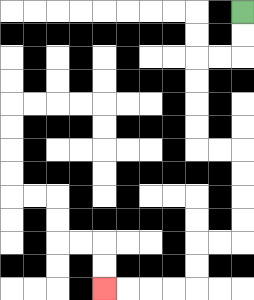{'start': '[10, 0]', 'end': '[4, 12]', 'path_directions': 'D,D,L,L,D,D,D,D,R,R,D,D,D,D,L,L,D,D,L,L,L,L', 'path_coordinates': '[[10, 0], [10, 1], [10, 2], [9, 2], [8, 2], [8, 3], [8, 4], [8, 5], [8, 6], [9, 6], [10, 6], [10, 7], [10, 8], [10, 9], [10, 10], [9, 10], [8, 10], [8, 11], [8, 12], [7, 12], [6, 12], [5, 12], [4, 12]]'}